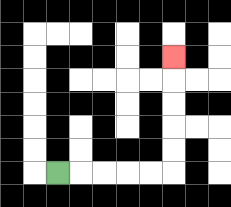{'start': '[2, 7]', 'end': '[7, 2]', 'path_directions': 'R,R,R,R,R,U,U,U,U,U', 'path_coordinates': '[[2, 7], [3, 7], [4, 7], [5, 7], [6, 7], [7, 7], [7, 6], [7, 5], [7, 4], [7, 3], [7, 2]]'}